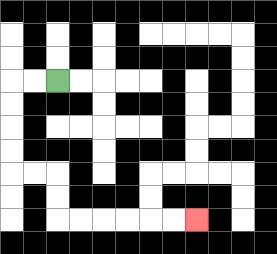{'start': '[2, 3]', 'end': '[8, 9]', 'path_directions': 'L,L,D,D,D,D,R,R,D,D,R,R,R,R,R,R', 'path_coordinates': '[[2, 3], [1, 3], [0, 3], [0, 4], [0, 5], [0, 6], [0, 7], [1, 7], [2, 7], [2, 8], [2, 9], [3, 9], [4, 9], [5, 9], [6, 9], [7, 9], [8, 9]]'}